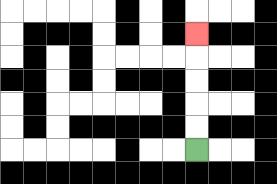{'start': '[8, 6]', 'end': '[8, 1]', 'path_directions': 'U,U,U,U,U', 'path_coordinates': '[[8, 6], [8, 5], [8, 4], [8, 3], [8, 2], [8, 1]]'}